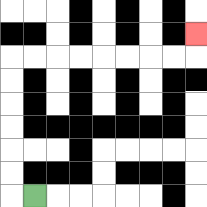{'start': '[1, 8]', 'end': '[8, 1]', 'path_directions': 'L,U,U,U,U,U,U,R,R,R,R,R,R,R,R,U', 'path_coordinates': '[[1, 8], [0, 8], [0, 7], [0, 6], [0, 5], [0, 4], [0, 3], [0, 2], [1, 2], [2, 2], [3, 2], [4, 2], [5, 2], [6, 2], [7, 2], [8, 2], [8, 1]]'}